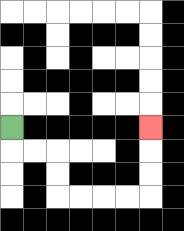{'start': '[0, 5]', 'end': '[6, 5]', 'path_directions': 'D,R,R,D,D,R,R,R,R,U,U,U', 'path_coordinates': '[[0, 5], [0, 6], [1, 6], [2, 6], [2, 7], [2, 8], [3, 8], [4, 8], [5, 8], [6, 8], [6, 7], [6, 6], [6, 5]]'}